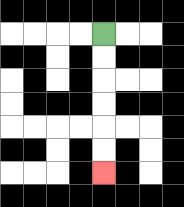{'start': '[4, 1]', 'end': '[4, 7]', 'path_directions': 'D,D,D,D,D,D', 'path_coordinates': '[[4, 1], [4, 2], [4, 3], [4, 4], [4, 5], [4, 6], [4, 7]]'}